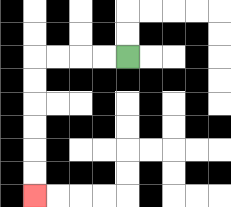{'start': '[5, 2]', 'end': '[1, 8]', 'path_directions': 'L,L,L,L,D,D,D,D,D,D', 'path_coordinates': '[[5, 2], [4, 2], [3, 2], [2, 2], [1, 2], [1, 3], [1, 4], [1, 5], [1, 6], [1, 7], [1, 8]]'}